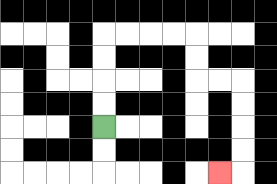{'start': '[4, 5]', 'end': '[9, 7]', 'path_directions': 'U,U,U,U,R,R,R,R,D,D,R,R,D,D,D,D,L', 'path_coordinates': '[[4, 5], [4, 4], [4, 3], [4, 2], [4, 1], [5, 1], [6, 1], [7, 1], [8, 1], [8, 2], [8, 3], [9, 3], [10, 3], [10, 4], [10, 5], [10, 6], [10, 7], [9, 7]]'}